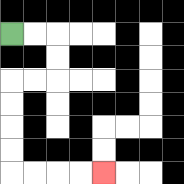{'start': '[0, 1]', 'end': '[4, 7]', 'path_directions': 'R,R,D,D,L,L,D,D,D,D,R,R,R,R', 'path_coordinates': '[[0, 1], [1, 1], [2, 1], [2, 2], [2, 3], [1, 3], [0, 3], [0, 4], [0, 5], [0, 6], [0, 7], [1, 7], [2, 7], [3, 7], [4, 7]]'}